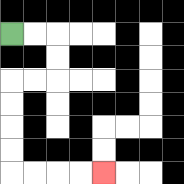{'start': '[0, 1]', 'end': '[4, 7]', 'path_directions': 'R,R,D,D,L,L,D,D,D,D,R,R,R,R', 'path_coordinates': '[[0, 1], [1, 1], [2, 1], [2, 2], [2, 3], [1, 3], [0, 3], [0, 4], [0, 5], [0, 6], [0, 7], [1, 7], [2, 7], [3, 7], [4, 7]]'}